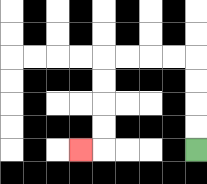{'start': '[8, 6]', 'end': '[3, 6]', 'path_directions': 'U,U,U,U,L,L,L,L,D,D,D,D,L', 'path_coordinates': '[[8, 6], [8, 5], [8, 4], [8, 3], [8, 2], [7, 2], [6, 2], [5, 2], [4, 2], [4, 3], [4, 4], [4, 5], [4, 6], [3, 6]]'}